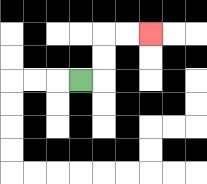{'start': '[3, 3]', 'end': '[6, 1]', 'path_directions': 'R,U,U,R,R', 'path_coordinates': '[[3, 3], [4, 3], [4, 2], [4, 1], [5, 1], [6, 1]]'}